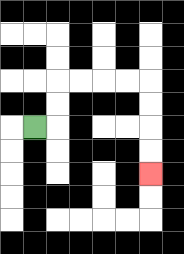{'start': '[1, 5]', 'end': '[6, 7]', 'path_directions': 'R,U,U,R,R,R,R,D,D,D,D', 'path_coordinates': '[[1, 5], [2, 5], [2, 4], [2, 3], [3, 3], [4, 3], [5, 3], [6, 3], [6, 4], [6, 5], [6, 6], [6, 7]]'}